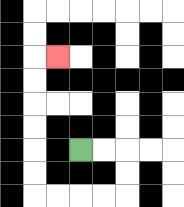{'start': '[3, 6]', 'end': '[2, 2]', 'path_directions': 'R,R,D,D,L,L,L,L,U,U,U,U,U,U,R', 'path_coordinates': '[[3, 6], [4, 6], [5, 6], [5, 7], [5, 8], [4, 8], [3, 8], [2, 8], [1, 8], [1, 7], [1, 6], [1, 5], [1, 4], [1, 3], [1, 2], [2, 2]]'}